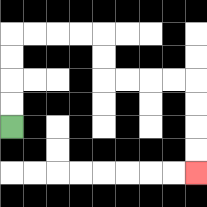{'start': '[0, 5]', 'end': '[8, 7]', 'path_directions': 'U,U,U,U,R,R,R,R,D,D,R,R,R,R,D,D,D,D', 'path_coordinates': '[[0, 5], [0, 4], [0, 3], [0, 2], [0, 1], [1, 1], [2, 1], [3, 1], [4, 1], [4, 2], [4, 3], [5, 3], [6, 3], [7, 3], [8, 3], [8, 4], [8, 5], [8, 6], [8, 7]]'}